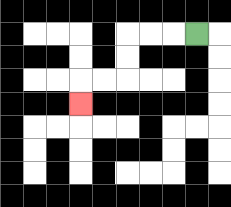{'start': '[8, 1]', 'end': '[3, 4]', 'path_directions': 'L,L,L,D,D,L,L,D', 'path_coordinates': '[[8, 1], [7, 1], [6, 1], [5, 1], [5, 2], [5, 3], [4, 3], [3, 3], [3, 4]]'}